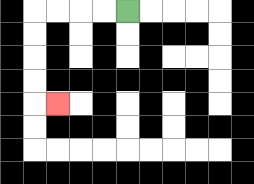{'start': '[5, 0]', 'end': '[2, 4]', 'path_directions': 'L,L,L,L,D,D,D,D,R', 'path_coordinates': '[[5, 0], [4, 0], [3, 0], [2, 0], [1, 0], [1, 1], [1, 2], [1, 3], [1, 4], [2, 4]]'}